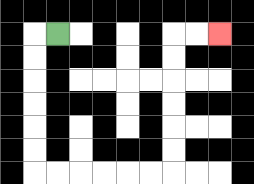{'start': '[2, 1]', 'end': '[9, 1]', 'path_directions': 'L,D,D,D,D,D,D,R,R,R,R,R,R,U,U,U,U,U,U,R,R', 'path_coordinates': '[[2, 1], [1, 1], [1, 2], [1, 3], [1, 4], [1, 5], [1, 6], [1, 7], [2, 7], [3, 7], [4, 7], [5, 7], [6, 7], [7, 7], [7, 6], [7, 5], [7, 4], [7, 3], [7, 2], [7, 1], [8, 1], [9, 1]]'}